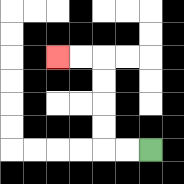{'start': '[6, 6]', 'end': '[2, 2]', 'path_directions': 'L,L,U,U,U,U,L,L', 'path_coordinates': '[[6, 6], [5, 6], [4, 6], [4, 5], [4, 4], [4, 3], [4, 2], [3, 2], [2, 2]]'}